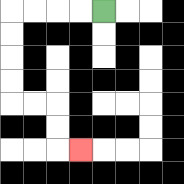{'start': '[4, 0]', 'end': '[3, 6]', 'path_directions': 'L,L,L,L,D,D,D,D,R,R,D,D,R', 'path_coordinates': '[[4, 0], [3, 0], [2, 0], [1, 0], [0, 0], [0, 1], [0, 2], [0, 3], [0, 4], [1, 4], [2, 4], [2, 5], [2, 6], [3, 6]]'}